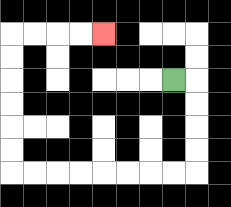{'start': '[7, 3]', 'end': '[4, 1]', 'path_directions': 'R,D,D,D,D,L,L,L,L,L,L,L,L,U,U,U,U,U,U,R,R,R,R', 'path_coordinates': '[[7, 3], [8, 3], [8, 4], [8, 5], [8, 6], [8, 7], [7, 7], [6, 7], [5, 7], [4, 7], [3, 7], [2, 7], [1, 7], [0, 7], [0, 6], [0, 5], [0, 4], [0, 3], [0, 2], [0, 1], [1, 1], [2, 1], [3, 1], [4, 1]]'}